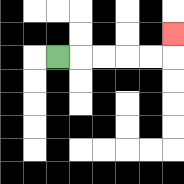{'start': '[2, 2]', 'end': '[7, 1]', 'path_directions': 'R,R,R,R,R,U', 'path_coordinates': '[[2, 2], [3, 2], [4, 2], [5, 2], [6, 2], [7, 2], [7, 1]]'}